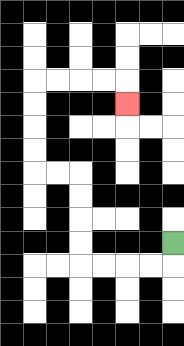{'start': '[7, 10]', 'end': '[5, 4]', 'path_directions': 'D,L,L,L,L,U,U,U,U,L,L,U,U,U,U,R,R,R,R,D', 'path_coordinates': '[[7, 10], [7, 11], [6, 11], [5, 11], [4, 11], [3, 11], [3, 10], [3, 9], [3, 8], [3, 7], [2, 7], [1, 7], [1, 6], [1, 5], [1, 4], [1, 3], [2, 3], [3, 3], [4, 3], [5, 3], [5, 4]]'}